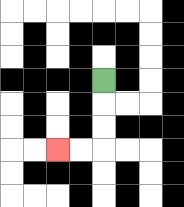{'start': '[4, 3]', 'end': '[2, 6]', 'path_directions': 'D,D,D,L,L', 'path_coordinates': '[[4, 3], [4, 4], [4, 5], [4, 6], [3, 6], [2, 6]]'}